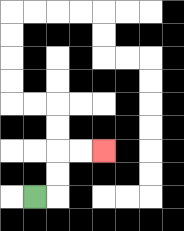{'start': '[1, 8]', 'end': '[4, 6]', 'path_directions': 'R,U,U,R,R', 'path_coordinates': '[[1, 8], [2, 8], [2, 7], [2, 6], [3, 6], [4, 6]]'}